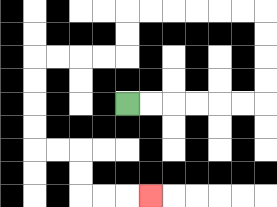{'start': '[5, 4]', 'end': '[6, 8]', 'path_directions': 'R,R,R,R,R,R,U,U,U,U,L,L,L,L,L,L,D,D,L,L,L,L,D,D,D,D,R,R,D,D,R,R,R', 'path_coordinates': '[[5, 4], [6, 4], [7, 4], [8, 4], [9, 4], [10, 4], [11, 4], [11, 3], [11, 2], [11, 1], [11, 0], [10, 0], [9, 0], [8, 0], [7, 0], [6, 0], [5, 0], [5, 1], [5, 2], [4, 2], [3, 2], [2, 2], [1, 2], [1, 3], [1, 4], [1, 5], [1, 6], [2, 6], [3, 6], [3, 7], [3, 8], [4, 8], [5, 8], [6, 8]]'}